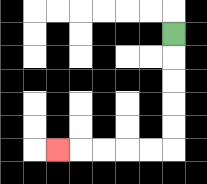{'start': '[7, 1]', 'end': '[2, 6]', 'path_directions': 'D,D,D,D,D,L,L,L,L,L', 'path_coordinates': '[[7, 1], [7, 2], [7, 3], [7, 4], [7, 5], [7, 6], [6, 6], [5, 6], [4, 6], [3, 6], [2, 6]]'}